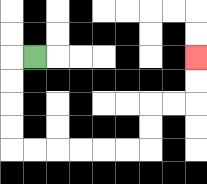{'start': '[1, 2]', 'end': '[8, 2]', 'path_directions': 'L,D,D,D,D,R,R,R,R,R,R,U,U,R,R,U,U', 'path_coordinates': '[[1, 2], [0, 2], [0, 3], [0, 4], [0, 5], [0, 6], [1, 6], [2, 6], [3, 6], [4, 6], [5, 6], [6, 6], [6, 5], [6, 4], [7, 4], [8, 4], [8, 3], [8, 2]]'}